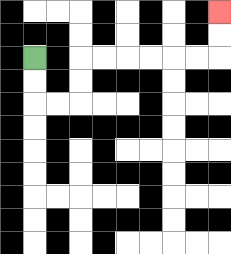{'start': '[1, 2]', 'end': '[9, 0]', 'path_directions': 'D,D,R,R,U,U,R,R,R,R,R,R,U,U', 'path_coordinates': '[[1, 2], [1, 3], [1, 4], [2, 4], [3, 4], [3, 3], [3, 2], [4, 2], [5, 2], [6, 2], [7, 2], [8, 2], [9, 2], [9, 1], [9, 0]]'}